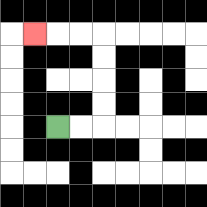{'start': '[2, 5]', 'end': '[1, 1]', 'path_directions': 'R,R,U,U,U,U,L,L,L', 'path_coordinates': '[[2, 5], [3, 5], [4, 5], [4, 4], [4, 3], [4, 2], [4, 1], [3, 1], [2, 1], [1, 1]]'}